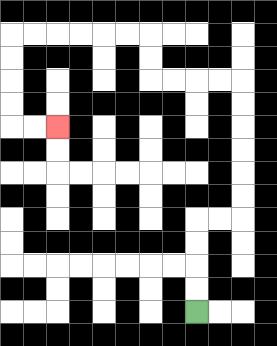{'start': '[8, 13]', 'end': '[2, 5]', 'path_directions': 'U,U,U,U,R,R,U,U,U,U,U,U,L,L,L,L,U,U,L,L,L,L,L,L,D,D,D,D,R,R', 'path_coordinates': '[[8, 13], [8, 12], [8, 11], [8, 10], [8, 9], [9, 9], [10, 9], [10, 8], [10, 7], [10, 6], [10, 5], [10, 4], [10, 3], [9, 3], [8, 3], [7, 3], [6, 3], [6, 2], [6, 1], [5, 1], [4, 1], [3, 1], [2, 1], [1, 1], [0, 1], [0, 2], [0, 3], [0, 4], [0, 5], [1, 5], [2, 5]]'}